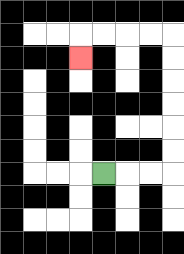{'start': '[4, 7]', 'end': '[3, 2]', 'path_directions': 'R,R,R,U,U,U,U,U,U,L,L,L,L,D', 'path_coordinates': '[[4, 7], [5, 7], [6, 7], [7, 7], [7, 6], [7, 5], [7, 4], [7, 3], [7, 2], [7, 1], [6, 1], [5, 1], [4, 1], [3, 1], [3, 2]]'}